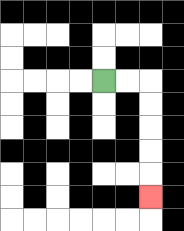{'start': '[4, 3]', 'end': '[6, 8]', 'path_directions': 'R,R,D,D,D,D,D', 'path_coordinates': '[[4, 3], [5, 3], [6, 3], [6, 4], [6, 5], [6, 6], [6, 7], [6, 8]]'}